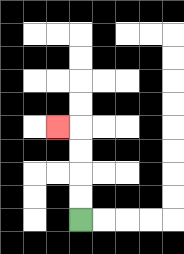{'start': '[3, 9]', 'end': '[2, 5]', 'path_directions': 'U,U,U,U,L', 'path_coordinates': '[[3, 9], [3, 8], [3, 7], [3, 6], [3, 5], [2, 5]]'}